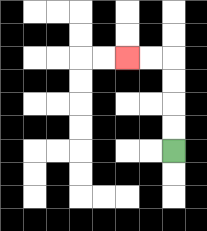{'start': '[7, 6]', 'end': '[5, 2]', 'path_directions': 'U,U,U,U,L,L', 'path_coordinates': '[[7, 6], [7, 5], [7, 4], [7, 3], [7, 2], [6, 2], [5, 2]]'}